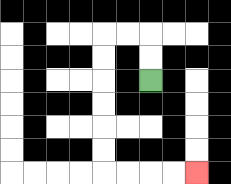{'start': '[6, 3]', 'end': '[8, 7]', 'path_directions': 'U,U,L,L,D,D,D,D,D,D,R,R,R,R', 'path_coordinates': '[[6, 3], [6, 2], [6, 1], [5, 1], [4, 1], [4, 2], [4, 3], [4, 4], [4, 5], [4, 6], [4, 7], [5, 7], [6, 7], [7, 7], [8, 7]]'}